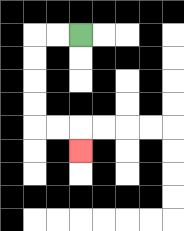{'start': '[3, 1]', 'end': '[3, 6]', 'path_directions': 'L,L,D,D,D,D,R,R,D', 'path_coordinates': '[[3, 1], [2, 1], [1, 1], [1, 2], [1, 3], [1, 4], [1, 5], [2, 5], [3, 5], [3, 6]]'}